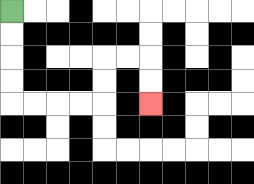{'start': '[0, 0]', 'end': '[6, 4]', 'path_directions': 'D,D,D,D,R,R,R,R,U,U,R,R,D,D', 'path_coordinates': '[[0, 0], [0, 1], [0, 2], [0, 3], [0, 4], [1, 4], [2, 4], [3, 4], [4, 4], [4, 3], [4, 2], [5, 2], [6, 2], [6, 3], [6, 4]]'}